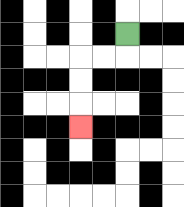{'start': '[5, 1]', 'end': '[3, 5]', 'path_directions': 'D,L,L,D,D,D', 'path_coordinates': '[[5, 1], [5, 2], [4, 2], [3, 2], [3, 3], [3, 4], [3, 5]]'}